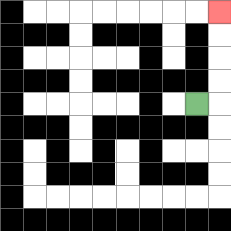{'start': '[8, 4]', 'end': '[9, 0]', 'path_directions': 'R,U,U,U,U', 'path_coordinates': '[[8, 4], [9, 4], [9, 3], [9, 2], [9, 1], [9, 0]]'}